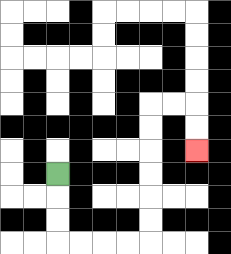{'start': '[2, 7]', 'end': '[8, 6]', 'path_directions': 'D,D,D,R,R,R,R,U,U,U,U,U,U,R,R,D,D', 'path_coordinates': '[[2, 7], [2, 8], [2, 9], [2, 10], [3, 10], [4, 10], [5, 10], [6, 10], [6, 9], [6, 8], [6, 7], [6, 6], [6, 5], [6, 4], [7, 4], [8, 4], [8, 5], [8, 6]]'}